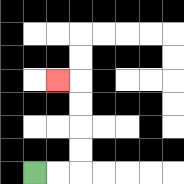{'start': '[1, 7]', 'end': '[2, 3]', 'path_directions': 'R,R,U,U,U,U,L', 'path_coordinates': '[[1, 7], [2, 7], [3, 7], [3, 6], [3, 5], [3, 4], [3, 3], [2, 3]]'}